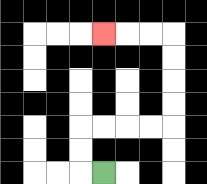{'start': '[4, 7]', 'end': '[4, 1]', 'path_directions': 'L,U,U,R,R,R,R,U,U,U,U,L,L,L', 'path_coordinates': '[[4, 7], [3, 7], [3, 6], [3, 5], [4, 5], [5, 5], [6, 5], [7, 5], [7, 4], [7, 3], [7, 2], [7, 1], [6, 1], [5, 1], [4, 1]]'}